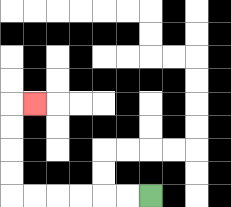{'start': '[6, 8]', 'end': '[1, 4]', 'path_directions': 'L,L,L,L,L,L,U,U,U,U,R', 'path_coordinates': '[[6, 8], [5, 8], [4, 8], [3, 8], [2, 8], [1, 8], [0, 8], [0, 7], [0, 6], [0, 5], [0, 4], [1, 4]]'}